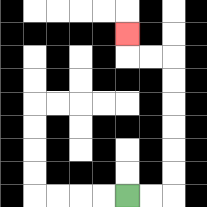{'start': '[5, 8]', 'end': '[5, 1]', 'path_directions': 'R,R,U,U,U,U,U,U,L,L,U', 'path_coordinates': '[[5, 8], [6, 8], [7, 8], [7, 7], [7, 6], [7, 5], [7, 4], [7, 3], [7, 2], [6, 2], [5, 2], [5, 1]]'}